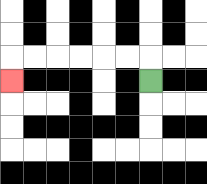{'start': '[6, 3]', 'end': '[0, 3]', 'path_directions': 'U,L,L,L,L,L,L,D', 'path_coordinates': '[[6, 3], [6, 2], [5, 2], [4, 2], [3, 2], [2, 2], [1, 2], [0, 2], [0, 3]]'}